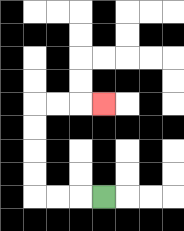{'start': '[4, 8]', 'end': '[4, 4]', 'path_directions': 'L,L,L,U,U,U,U,R,R,R', 'path_coordinates': '[[4, 8], [3, 8], [2, 8], [1, 8], [1, 7], [1, 6], [1, 5], [1, 4], [2, 4], [3, 4], [4, 4]]'}